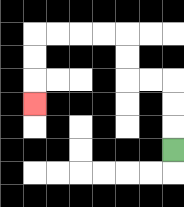{'start': '[7, 6]', 'end': '[1, 4]', 'path_directions': 'U,U,U,L,L,U,U,L,L,L,L,D,D,D', 'path_coordinates': '[[7, 6], [7, 5], [7, 4], [7, 3], [6, 3], [5, 3], [5, 2], [5, 1], [4, 1], [3, 1], [2, 1], [1, 1], [1, 2], [1, 3], [1, 4]]'}